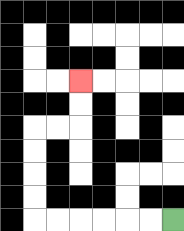{'start': '[7, 9]', 'end': '[3, 3]', 'path_directions': 'L,L,L,L,L,L,U,U,U,U,R,R,U,U', 'path_coordinates': '[[7, 9], [6, 9], [5, 9], [4, 9], [3, 9], [2, 9], [1, 9], [1, 8], [1, 7], [1, 6], [1, 5], [2, 5], [3, 5], [3, 4], [3, 3]]'}